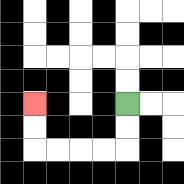{'start': '[5, 4]', 'end': '[1, 4]', 'path_directions': 'D,D,L,L,L,L,U,U', 'path_coordinates': '[[5, 4], [5, 5], [5, 6], [4, 6], [3, 6], [2, 6], [1, 6], [1, 5], [1, 4]]'}